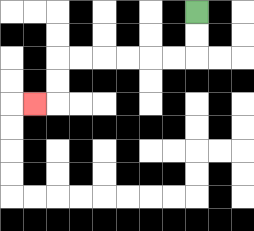{'start': '[8, 0]', 'end': '[1, 4]', 'path_directions': 'D,D,L,L,L,L,L,L,D,D,L', 'path_coordinates': '[[8, 0], [8, 1], [8, 2], [7, 2], [6, 2], [5, 2], [4, 2], [3, 2], [2, 2], [2, 3], [2, 4], [1, 4]]'}